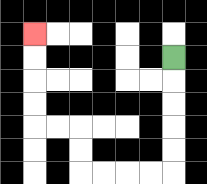{'start': '[7, 2]', 'end': '[1, 1]', 'path_directions': 'D,D,D,D,D,L,L,L,L,U,U,L,L,U,U,U,U', 'path_coordinates': '[[7, 2], [7, 3], [7, 4], [7, 5], [7, 6], [7, 7], [6, 7], [5, 7], [4, 7], [3, 7], [3, 6], [3, 5], [2, 5], [1, 5], [1, 4], [1, 3], [1, 2], [1, 1]]'}